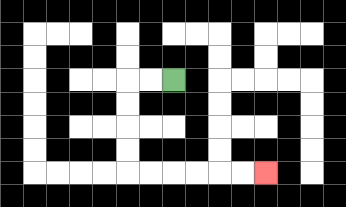{'start': '[7, 3]', 'end': '[11, 7]', 'path_directions': 'L,L,D,D,D,D,R,R,R,R,R,R', 'path_coordinates': '[[7, 3], [6, 3], [5, 3], [5, 4], [5, 5], [5, 6], [5, 7], [6, 7], [7, 7], [8, 7], [9, 7], [10, 7], [11, 7]]'}